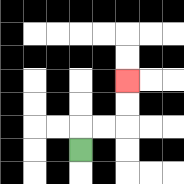{'start': '[3, 6]', 'end': '[5, 3]', 'path_directions': 'U,R,R,U,U', 'path_coordinates': '[[3, 6], [3, 5], [4, 5], [5, 5], [5, 4], [5, 3]]'}